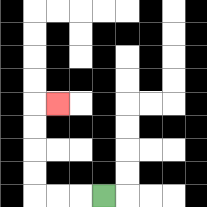{'start': '[4, 8]', 'end': '[2, 4]', 'path_directions': 'L,L,L,U,U,U,U,R', 'path_coordinates': '[[4, 8], [3, 8], [2, 8], [1, 8], [1, 7], [1, 6], [1, 5], [1, 4], [2, 4]]'}